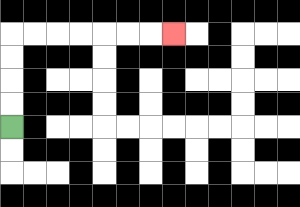{'start': '[0, 5]', 'end': '[7, 1]', 'path_directions': 'U,U,U,U,R,R,R,R,R,R,R', 'path_coordinates': '[[0, 5], [0, 4], [0, 3], [0, 2], [0, 1], [1, 1], [2, 1], [3, 1], [4, 1], [5, 1], [6, 1], [7, 1]]'}